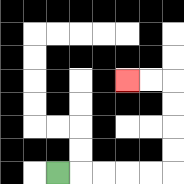{'start': '[2, 7]', 'end': '[5, 3]', 'path_directions': 'R,R,R,R,R,U,U,U,U,L,L', 'path_coordinates': '[[2, 7], [3, 7], [4, 7], [5, 7], [6, 7], [7, 7], [7, 6], [7, 5], [7, 4], [7, 3], [6, 3], [5, 3]]'}